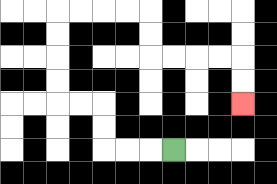{'start': '[7, 6]', 'end': '[10, 4]', 'path_directions': 'L,L,L,U,U,L,L,U,U,U,U,R,R,R,R,D,D,R,R,R,R,D,D', 'path_coordinates': '[[7, 6], [6, 6], [5, 6], [4, 6], [4, 5], [4, 4], [3, 4], [2, 4], [2, 3], [2, 2], [2, 1], [2, 0], [3, 0], [4, 0], [5, 0], [6, 0], [6, 1], [6, 2], [7, 2], [8, 2], [9, 2], [10, 2], [10, 3], [10, 4]]'}